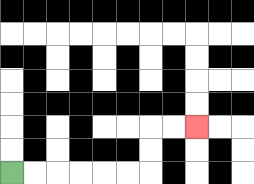{'start': '[0, 7]', 'end': '[8, 5]', 'path_directions': 'R,R,R,R,R,R,U,U,R,R', 'path_coordinates': '[[0, 7], [1, 7], [2, 7], [3, 7], [4, 7], [5, 7], [6, 7], [6, 6], [6, 5], [7, 5], [8, 5]]'}